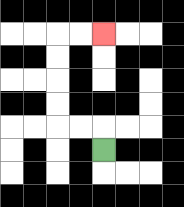{'start': '[4, 6]', 'end': '[4, 1]', 'path_directions': 'U,L,L,U,U,U,U,R,R', 'path_coordinates': '[[4, 6], [4, 5], [3, 5], [2, 5], [2, 4], [2, 3], [2, 2], [2, 1], [3, 1], [4, 1]]'}